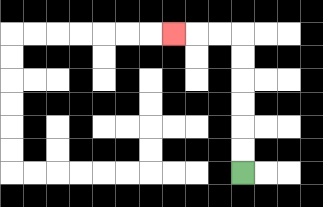{'start': '[10, 7]', 'end': '[7, 1]', 'path_directions': 'U,U,U,U,U,U,L,L,L', 'path_coordinates': '[[10, 7], [10, 6], [10, 5], [10, 4], [10, 3], [10, 2], [10, 1], [9, 1], [8, 1], [7, 1]]'}